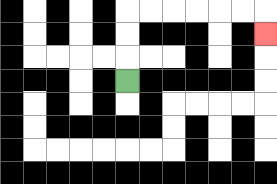{'start': '[5, 3]', 'end': '[11, 1]', 'path_directions': 'U,U,U,R,R,R,R,R,R,D', 'path_coordinates': '[[5, 3], [5, 2], [5, 1], [5, 0], [6, 0], [7, 0], [8, 0], [9, 0], [10, 0], [11, 0], [11, 1]]'}